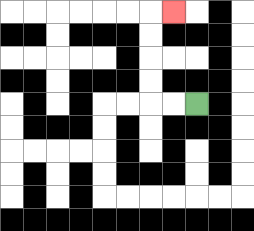{'start': '[8, 4]', 'end': '[7, 0]', 'path_directions': 'L,L,U,U,U,U,R', 'path_coordinates': '[[8, 4], [7, 4], [6, 4], [6, 3], [6, 2], [6, 1], [6, 0], [7, 0]]'}